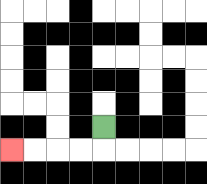{'start': '[4, 5]', 'end': '[0, 6]', 'path_directions': 'D,L,L,L,L', 'path_coordinates': '[[4, 5], [4, 6], [3, 6], [2, 6], [1, 6], [0, 6]]'}